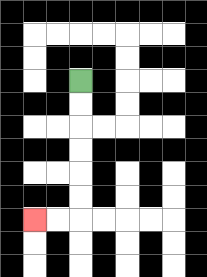{'start': '[3, 3]', 'end': '[1, 9]', 'path_directions': 'D,D,D,D,D,D,L,L', 'path_coordinates': '[[3, 3], [3, 4], [3, 5], [3, 6], [3, 7], [3, 8], [3, 9], [2, 9], [1, 9]]'}